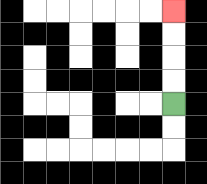{'start': '[7, 4]', 'end': '[7, 0]', 'path_directions': 'U,U,U,U', 'path_coordinates': '[[7, 4], [7, 3], [7, 2], [7, 1], [7, 0]]'}